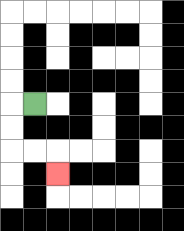{'start': '[1, 4]', 'end': '[2, 7]', 'path_directions': 'L,D,D,R,R,D', 'path_coordinates': '[[1, 4], [0, 4], [0, 5], [0, 6], [1, 6], [2, 6], [2, 7]]'}